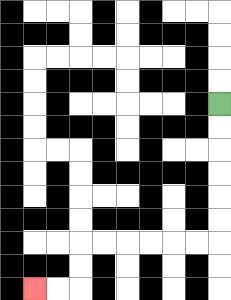{'start': '[9, 4]', 'end': '[1, 12]', 'path_directions': 'D,D,D,D,D,D,L,L,L,L,L,L,D,D,L,L', 'path_coordinates': '[[9, 4], [9, 5], [9, 6], [9, 7], [9, 8], [9, 9], [9, 10], [8, 10], [7, 10], [6, 10], [5, 10], [4, 10], [3, 10], [3, 11], [3, 12], [2, 12], [1, 12]]'}